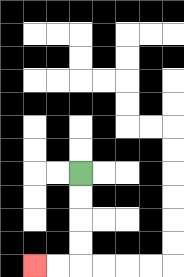{'start': '[3, 7]', 'end': '[1, 11]', 'path_directions': 'D,D,D,D,L,L', 'path_coordinates': '[[3, 7], [3, 8], [3, 9], [3, 10], [3, 11], [2, 11], [1, 11]]'}